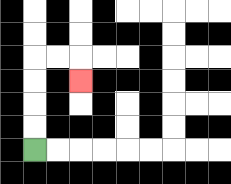{'start': '[1, 6]', 'end': '[3, 3]', 'path_directions': 'U,U,U,U,R,R,D', 'path_coordinates': '[[1, 6], [1, 5], [1, 4], [1, 3], [1, 2], [2, 2], [3, 2], [3, 3]]'}